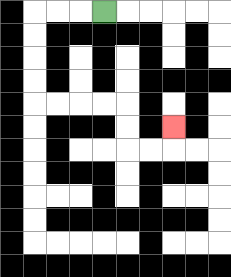{'start': '[4, 0]', 'end': '[7, 5]', 'path_directions': 'L,L,L,D,D,D,D,R,R,R,R,D,D,R,R,U', 'path_coordinates': '[[4, 0], [3, 0], [2, 0], [1, 0], [1, 1], [1, 2], [1, 3], [1, 4], [2, 4], [3, 4], [4, 4], [5, 4], [5, 5], [5, 6], [6, 6], [7, 6], [7, 5]]'}